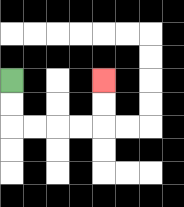{'start': '[0, 3]', 'end': '[4, 3]', 'path_directions': 'D,D,R,R,R,R,U,U', 'path_coordinates': '[[0, 3], [0, 4], [0, 5], [1, 5], [2, 5], [3, 5], [4, 5], [4, 4], [4, 3]]'}